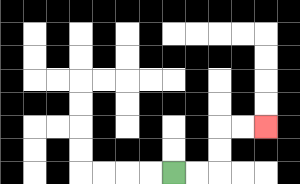{'start': '[7, 7]', 'end': '[11, 5]', 'path_directions': 'R,R,U,U,R,R', 'path_coordinates': '[[7, 7], [8, 7], [9, 7], [9, 6], [9, 5], [10, 5], [11, 5]]'}